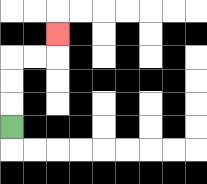{'start': '[0, 5]', 'end': '[2, 1]', 'path_directions': 'U,U,U,R,R,U', 'path_coordinates': '[[0, 5], [0, 4], [0, 3], [0, 2], [1, 2], [2, 2], [2, 1]]'}